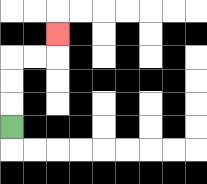{'start': '[0, 5]', 'end': '[2, 1]', 'path_directions': 'U,U,U,R,R,U', 'path_coordinates': '[[0, 5], [0, 4], [0, 3], [0, 2], [1, 2], [2, 2], [2, 1]]'}